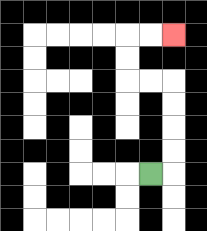{'start': '[6, 7]', 'end': '[7, 1]', 'path_directions': 'R,U,U,U,U,L,L,U,U,R,R', 'path_coordinates': '[[6, 7], [7, 7], [7, 6], [7, 5], [7, 4], [7, 3], [6, 3], [5, 3], [5, 2], [5, 1], [6, 1], [7, 1]]'}